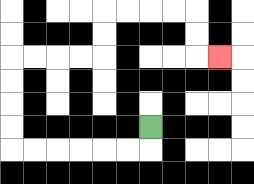{'start': '[6, 5]', 'end': '[9, 2]', 'path_directions': 'D,L,L,L,L,L,L,U,U,U,U,R,R,R,R,U,U,R,R,R,R,D,D,R', 'path_coordinates': '[[6, 5], [6, 6], [5, 6], [4, 6], [3, 6], [2, 6], [1, 6], [0, 6], [0, 5], [0, 4], [0, 3], [0, 2], [1, 2], [2, 2], [3, 2], [4, 2], [4, 1], [4, 0], [5, 0], [6, 0], [7, 0], [8, 0], [8, 1], [8, 2], [9, 2]]'}